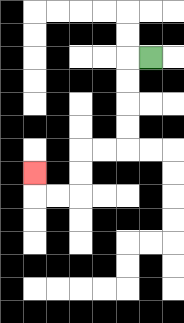{'start': '[6, 2]', 'end': '[1, 7]', 'path_directions': 'L,D,D,D,D,L,L,D,D,L,L,U', 'path_coordinates': '[[6, 2], [5, 2], [5, 3], [5, 4], [5, 5], [5, 6], [4, 6], [3, 6], [3, 7], [3, 8], [2, 8], [1, 8], [1, 7]]'}